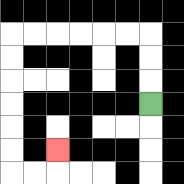{'start': '[6, 4]', 'end': '[2, 6]', 'path_directions': 'U,U,U,L,L,L,L,L,L,D,D,D,D,D,D,R,R,U', 'path_coordinates': '[[6, 4], [6, 3], [6, 2], [6, 1], [5, 1], [4, 1], [3, 1], [2, 1], [1, 1], [0, 1], [0, 2], [0, 3], [0, 4], [0, 5], [0, 6], [0, 7], [1, 7], [2, 7], [2, 6]]'}